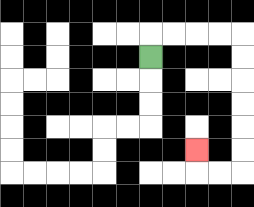{'start': '[6, 2]', 'end': '[8, 6]', 'path_directions': 'U,R,R,R,R,D,D,D,D,D,D,L,L,U', 'path_coordinates': '[[6, 2], [6, 1], [7, 1], [8, 1], [9, 1], [10, 1], [10, 2], [10, 3], [10, 4], [10, 5], [10, 6], [10, 7], [9, 7], [8, 7], [8, 6]]'}